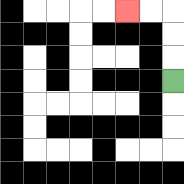{'start': '[7, 3]', 'end': '[5, 0]', 'path_directions': 'U,U,U,L,L', 'path_coordinates': '[[7, 3], [7, 2], [7, 1], [7, 0], [6, 0], [5, 0]]'}